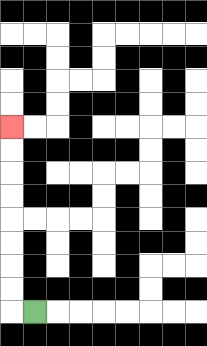{'start': '[1, 13]', 'end': '[0, 5]', 'path_directions': 'L,U,U,U,U,U,U,U,U', 'path_coordinates': '[[1, 13], [0, 13], [0, 12], [0, 11], [0, 10], [0, 9], [0, 8], [0, 7], [0, 6], [0, 5]]'}